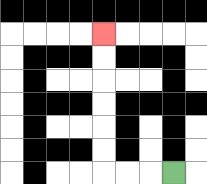{'start': '[7, 7]', 'end': '[4, 1]', 'path_directions': 'L,L,L,U,U,U,U,U,U', 'path_coordinates': '[[7, 7], [6, 7], [5, 7], [4, 7], [4, 6], [4, 5], [4, 4], [4, 3], [4, 2], [4, 1]]'}